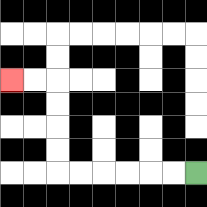{'start': '[8, 7]', 'end': '[0, 3]', 'path_directions': 'L,L,L,L,L,L,U,U,U,U,L,L', 'path_coordinates': '[[8, 7], [7, 7], [6, 7], [5, 7], [4, 7], [3, 7], [2, 7], [2, 6], [2, 5], [2, 4], [2, 3], [1, 3], [0, 3]]'}